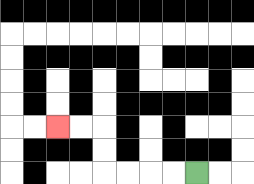{'start': '[8, 7]', 'end': '[2, 5]', 'path_directions': 'L,L,L,L,U,U,L,L', 'path_coordinates': '[[8, 7], [7, 7], [6, 7], [5, 7], [4, 7], [4, 6], [4, 5], [3, 5], [2, 5]]'}